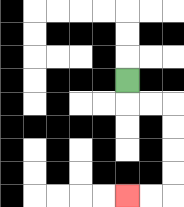{'start': '[5, 3]', 'end': '[5, 8]', 'path_directions': 'D,R,R,D,D,D,D,L,L', 'path_coordinates': '[[5, 3], [5, 4], [6, 4], [7, 4], [7, 5], [7, 6], [7, 7], [7, 8], [6, 8], [5, 8]]'}